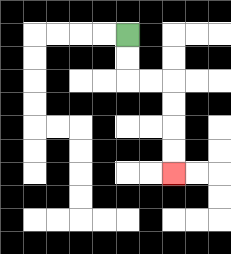{'start': '[5, 1]', 'end': '[7, 7]', 'path_directions': 'D,D,R,R,D,D,D,D', 'path_coordinates': '[[5, 1], [5, 2], [5, 3], [6, 3], [7, 3], [7, 4], [7, 5], [7, 6], [7, 7]]'}